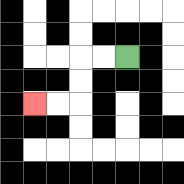{'start': '[5, 2]', 'end': '[1, 4]', 'path_directions': 'L,L,D,D,L,L', 'path_coordinates': '[[5, 2], [4, 2], [3, 2], [3, 3], [3, 4], [2, 4], [1, 4]]'}